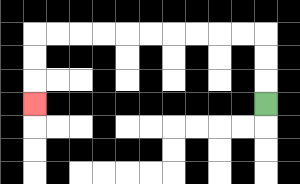{'start': '[11, 4]', 'end': '[1, 4]', 'path_directions': 'U,U,U,L,L,L,L,L,L,L,L,L,L,D,D,D', 'path_coordinates': '[[11, 4], [11, 3], [11, 2], [11, 1], [10, 1], [9, 1], [8, 1], [7, 1], [6, 1], [5, 1], [4, 1], [3, 1], [2, 1], [1, 1], [1, 2], [1, 3], [1, 4]]'}